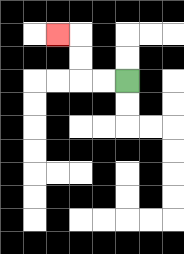{'start': '[5, 3]', 'end': '[2, 1]', 'path_directions': 'L,L,U,U,L', 'path_coordinates': '[[5, 3], [4, 3], [3, 3], [3, 2], [3, 1], [2, 1]]'}